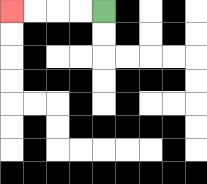{'start': '[4, 0]', 'end': '[0, 0]', 'path_directions': 'L,L,L,L', 'path_coordinates': '[[4, 0], [3, 0], [2, 0], [1, 0], [0, 0]]'}